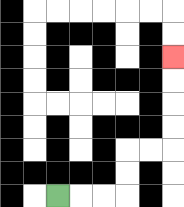{'start': '[2, 8]', 'end': '[7, 2]', 'path_directions': 'R,R,R,U,U,R,R,U,U,U,U', 'path_coordinates': '[[2, 8], [3, 8], [4, 8], [5, 8], [5, 7], [5, 6], [6, 6], [7, 6], [7, 5], [7, 4], [7, 3], [7, 2]]'}